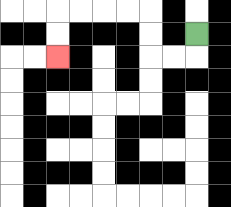{'start': '[8, 1]', 'end': '[2, 2]', 'path_directions': 'D,L,L,U,U,L,L,L,L,D,D', 'path_coordinates': '[[8, 1], [8, 2], [7, 2], [6, 2], [6, 1], [6, 0], [5, 0], [4, 0], [3, 0], [2, 0], [2, 1], [2, 2]]'}